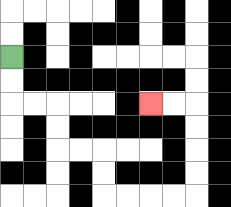{'start': '[0, 2]', 'end': '[6, 4]', 'path_directions': 'D,D,R,R,D,D,R,R,D,D,R,R,R,R,U,U,U,U,L,L', 'path_coordinates': '[[0, 2], [0, 3], [0, 4], [1, 4], [2, 4], [2, 5], [2, 6], [3, 6], [4, 6], [4, 7], [4, 8], [5, 8], [6, 8], [7, 8], [8, 8], [8, 7], [8, 6], [8, 5], [8, 4], [7, 4], [6, 4]]'}